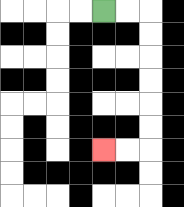{'start': '[4, 0]', 'end': '[4, 6]', 'path_directions': 'R,R,D,D,D,D,D,D,L,L', 'path_coordinates': '[[4, 0], [5, 0], [6, 0], [6, 1], [6, 2], [6, 3], [6, 4], [6, 5], [6, 6], [5, 6], [4, 6]]'}